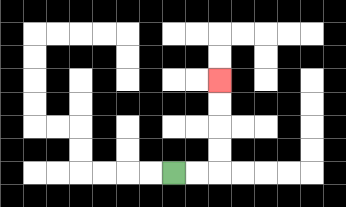{'start': '[7, 7]', 'end': '[9, 3]', 'path_directions': 'R,R,U,U,U,U', 'path_coordinates': '[[7, 7], [8, 7], [9, 7], [9, 6], [9, 5], [9, 4], [9, 3]]'}